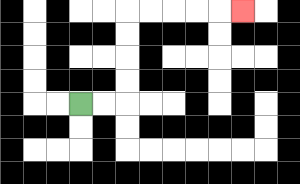{'start': '[3, 4]', 'end': '[10, 0]', 'path_directions': 'R,R,U,U,U,U,R,R,R,R,R', 'path_coordinates': '[[3, 4], [4, 4], [5, 4], [5, 3], [5, 2], [5, 1], [5, 0], [6, 0], [7, 0], [8, 0], [9, 0], [10, 0]]'}